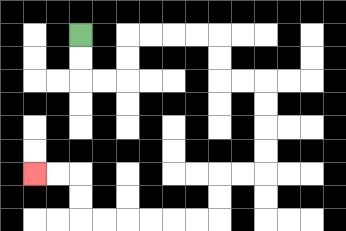{'start': '[3, 1]', 'end': '[1, 7]', 'path_directions': 'D,D,R,R,U,U,R,R,R,R,D,D,R,R,D,D,D,D,L,L,D,D,L,L,L,L,L,L,U,U,L,L', 'path_coordinates': '[[3, 1], [3, 2], [3, 3], [4, 3], [5, 3], [5, 2], [5, 1], [6, 1], [7, 1], [8, 1], [9, 1], [9, 2], [9, 3], [10, 3], [11, 3], [11, 4], [11, 5], [11, 6], [11, 7], [10, 7], [9, 7], [9, 8], [9, 9], [8, 9], [7, 9], [6, 9], [5, 9], [4, 9], [3, 9], [3, 8], [3, 7], [2, 7], [1, 7]]'}